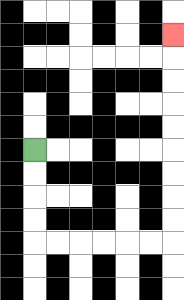{'start': '[1, 6]', 'end': '[7, 1]', 'path_directions': 'D,D,D,D,R,R,R,R,R,R,U,U,U,U,U,U,U,U,U', 'path_coordinates': '[[1, 6], [1, 7], [1, 8], [1, 9], [1, 10], [2, 10], [3, 10], [4, 10], [5, 10], [6, 10], [7, 10], [7, 9], [7, 8], [7, 7], [7, 6], [7, 5], [7, 4], [7, 3], [7, 2], [7, 1]]'}